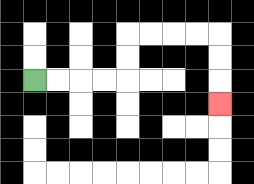{'start': '[1, 3]', 'end': '[9, 4]', 'path_directions': 'R,R,R,R,U,U,R,R,R,R,D,D,D', 'path_coordinates': '[[1, 3], [2, 3], [3, 3], [4, 3], [5, 3], [5, 2], [5, 1], [6, 1], [7, 1], [8, 1], [9, 1], [9, 2], [9, 3], [9, 4]]'}